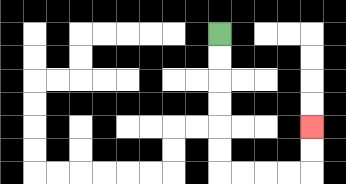{'start': '[9, 1]', 'end': '[13, 5]', 'path_directions': 'D,D,D,D,D,D,R,R,R,R,U,U', 'path_coordinates': '[[9, 1], [9, 2], [9, 3], [9, 4], [9, 5], [9, 6], [9, 7], [10, 7], [11, 7], [12, 7], [13, 7], [13, 6], [13, 5]]'}